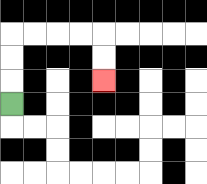{'start': '[0, 4]', 'end': '[4, 3]', 'path_directions': 'U,U,U,R,R,R,R,D,D', 'path_coordinates': '[[0, 4], [0, 3], [0, 2], [0, 1], [1, 1], [2, 1], [3, 1], [4, 1], [4, 2], [4, 3]]'}